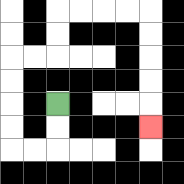{'start': '[2, 4]', 'end': '[6, 5]', 'path_directions': 'D,D,L,L,U,U,U,U,R,R,U,U,R,R,R,R,D,D,D,D,D', 'path_coordinates': '[[2, 4], [2, 5], [2, 6], [1, 6], [0, 6], [0, 5], [0, 4], [0, 3], [0, 2], [1, 2], [2, 2], [2, 1], [2, 0], [3, 0], [4, 0], [5, 0], [6, 0], [6, 1], [6, 2], [6, 3], [6, 4], [6, 5]]'}